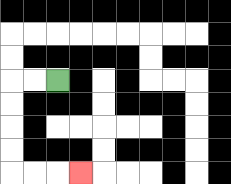{'start': '[2, 3]', 'end': '[3, 7]', 'path_directions': 'L,L,D,D,D,D,R,R,R', 'path_coordinates': '[[2, 3], [1, 3], [0, 3], [0, 4], [0, 5], [0, 6], [0, 7], [1, 7], [2, 7], [3, 7]]'}